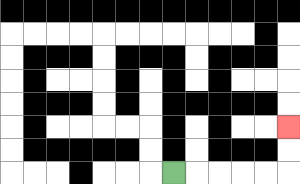{'start': '[7, 7]', 'end': '[12, 5]', 'path_directions': 'R,R,R,R,R,U,U', 'path_coordinates': '[[7, 7], [8, 7], [9, 7], [10, 7], [11, 7], [12, 7], [12, 6], [12, 5]]'}